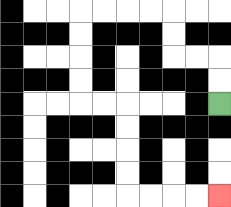{'start': '[9, 4]', 'end': '[9, 8]', 'path_directions': 'U,U,L,L,U,U,L,L,L,L,D,D,D,D,R,R,D,D,D,D,R,R,R,R', 'path_coordinates': '[[9, 4], [9, 3], [9, 2], [8, 2], [7, 2], [7, 1], [7, 0], [6, 0], [5, 0], [4, 0], [3, 0], [3, 1], [3, 2], [3, 3], [3, 4], [4, 4], [5, 4], [5, 5], [5, 6], [5, 7], [5, 8], [6, 8], [7, 8], [8, 8], [9, 8]]'}